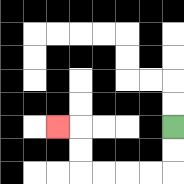{'start': '[7, 5]', 'end': '[2, 5]', 'path_directions': 'D,D,L,L,L,L,U,U,L', 'path_coordinates': '[[7, 5], [7, 6], [7, 7], [6, 7], [5, 7], [4, 7], [3, 7], [3, 6], [3, 5], [2, 5]]'}